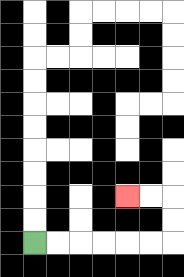{'start': '[1, 10]', 'end': '[5, 8]', 'path_directions': 'R,R,R,R,R,R,U,U,L,L', 'path_coordinates': '[[1, 10], [2, 10], [3, 10], [4, 10], [5, 10], [6, 10], [7, 10], [7, 9], [7, 8], [6, 8], [5, 8]]'}